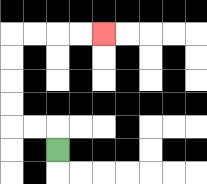{'start': '[2, 6]', 'end': '[4, 1]', 'path_directions': 'U,L,L,U,U,U,U,R,R,R,R', 'path_coordinates': '[[2, 6], [2, 5], [1, 5], [0, 5], [0, 4], [0, 3], [0, 2], [0, 1], [1, 1], [2, 1], [3, 1], [4, 1]]'}